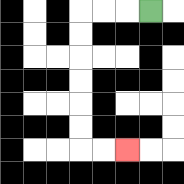{'start': '[6, 0]', 'end': '[5, 6]', 'path_directions': 'L,L,L,D,D,D,D,D,D,R,R', 'path_coordinates': '[[6, 0], [5, 0], [4, 0], [3, 0], [3, 1], [3, 2], [3, 3], [3, 4], [3, 5], [3, 6], [4, 6], [5, 6]]'}